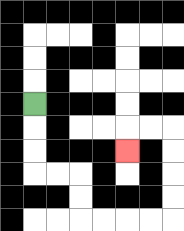{'start': '[1, 4]', 'end': '[5, 6]', 'path_directions': 'D,D,D,R,R,D,D,R,R,R,R,U,U,U,U,L,L,D', 'path_coordinates': '[[1, 4], [1, 5], [1, 6], [1, 7], [2, 7], [3, 7], [3, 8], [3, 9], [4, 9], [5, 9], [6, 9], [7, 9], [7, 8], [7, 7], [7, 6], [7, 5], [6, 5], [5, 5], [5, 6]]'}